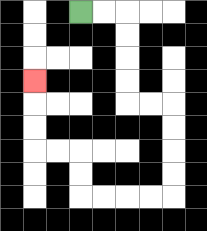{'start': '[3, 0]', 'end': '[1, 3]', 'path_directions': 'R,R,D,D,D,D,R,R,D,D,D,D,L,L,L,L,U,U,L,L,U,U,U', 'path_coordinates': '[[3, 0], [4, 0], [5, 0], [5, 1], [5, 2], [5, 3], [5, 4], [6, 4], [7, 4], [7, 5], [7, 6], [7, 7], [7, 8], [6, 8], [5, 8], [4, 8], [3, 8], [3, 7], [3, 6], [2, 6], [1, 6], [1, 5], [1, 4], [1, 3]]'}